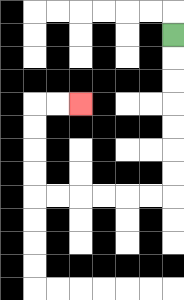{'start': '[7, 1]', 'end': '[3, 4]', 'path_directions': 'D,D,D,D,D,D,D,L,L,L,L,L,L,U,U,U,U,R,R', 'path_coordinates': '[[7, 1], [7, 2], [7, 3], [7, 4], [7, 5], [7, 6], [7, 7], [7, 8], [6, 8], [5, 8], [4, 8], [3, 8], [2, 8], [1, 8], [1, 7], [1, 6], [1, 5], [1, 4], [2, 4], [3, 4]]'}